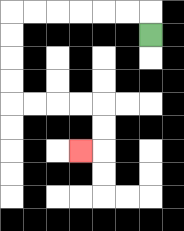{'start': '[6, 1]', 'end': '[3, 6]', 'path_directions': 'U,L,L,L,L,L,L,D,D,D,D,R,R,R,R,D,D,L', 'path_coordinates': '[[6, 1], [6, 0], [5, 0], [4, 0], [3, 0], [2, 0], [1, 0], [0, 0], [0, 1], [0, 2], [0, 3], [0, 4], [1, 4], [2, 4], [3, 4], [4, 4], [4, 5], [4, 6], [3, 6]]'}